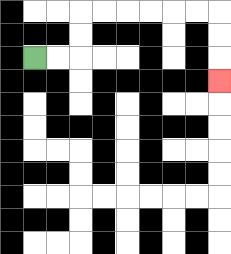{'start': '[1, 2]', 'end': '[9, 3]', 'path_directions': 'R,R,U,U,R,R,R,R,R,R,D,D,D', 'path_coordinates': '[[1, 2], [2, 2], [3, 2], [3, 1], [3, 0], [4, 0], [5, 0], [6, 0], [7, 0], [8, 0], [9, 0], [9, 1], [9, 2], [9, 3]]'}